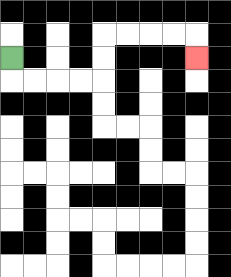{'start': '[0, 2]', 'end': '[8, 2]', 'path_directions': 'D,R,R,R,R,U,U,R,R,R,R,D', 'path_coordinates': '[[0, 2], [0, 3], [1, 3], [2, 3], [3, 3], [4, 3], [4, 2], [4, 1], [5, 1], [6, 1], [7, 1], [8, 1], [8, 2]]'}